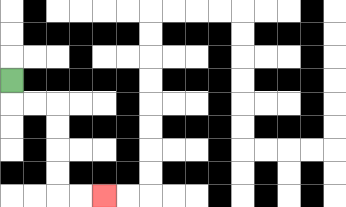{'start': '[0, 3]', 'end': '[4, 8]', 'path_directions': 'D,R,R,D,D,D,D,R,R', 'path_coordinates': '[[0, 3], [0, 4], [1, 4], [2, 4], [2, 5], [2, 6], [2, 7], [2, 8], [3, 8], [4, 8]]'}